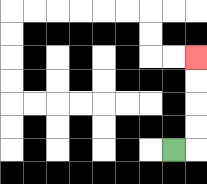{'start': '[7, 6]', 'end': '[8, 2]', 'path_directions': 'R,U,U,U,U', 'path_coordinates': '[[7, 6], [8, 6], [8, 5], [8, 4], [8, 3], [8, 2]]'}